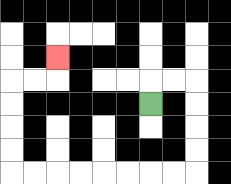{'start': '[6, 4]', 'end': '[2, 2]', 'path_directions': 'U,R,R,D,D,D,D,L,L,L,L,L,L,L,L,U,U,U,U,R,R,U', 'path_coordinates': '[[6, 4], [6, 3], [7, 3], [8, 3], [8, 4], [8, 5], [8, 6], [8, 7], [7, 7], [6, 7], [5, 7], [4, 7], [3, 7], [2, 7], [1, 7], [0, 7], [0, 6], [0, 5], [0, 4], [0, 3], [1, 3], [2, 3], [2, 2]]'}